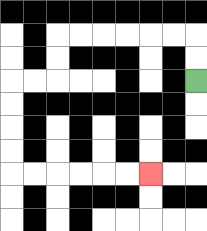{'start': '[8, 3]', 'end': '[6, 7]', 'path_directions': 'U,U,L,L,L,L,L,L,D,D,L,L,D,D,D,D,R,R,R,R,R,R', 'path_coordinates': '[[8, 3], [8, 2], [8, 1], [7, 1], [6, 1], [5, 1], [4, 1], [3, 1], [2, 1], [2, 2], [2, 3], [1, 3], [0, 3], [0, 4], [0, 5], [0, 6], [0, 7], [1, 7], [2, 7], [3, 7], [4, 7], [5, 7], [6, 7]]'}